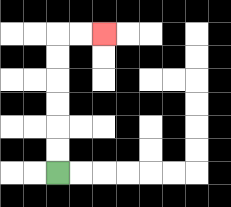{'start': '[2, 7]', 'end': '[4, 1]', 'path_directions': 'U,U,U,U,U,U,R,R', 'path_coordinates': '[[2, 7], [2, 6], [2, 5], [2, 4], [2, 3], [2, 2], [2, 1], [3, 1], [4, 1]]'}